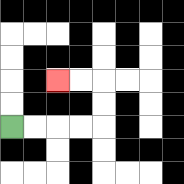{'start': '[0, 5]', 'end': '[2, 3]', 'path_directions': 'R,R,R,R,U,U,L,L', 'path_coordinates': '[[0, 5], [1, 5], [2, 5], [3, 5], [4, 5], [4, 4], [4, 3], [3, 3], [2, 3]]'}